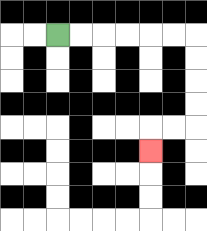{'start': '[2, 1]', 'end': '[6, 6]', 'path_directions': 'R,R,R,R,R,R,D,D,D,D,L,L,D', 'path_coordinates': '[[2, 1], [3, 1], [4, 1], [5, 1], [6, 1], [7, 1], [8, 1], [8, 2], [8, 3], [8, 4], [8, 5], [7, 5], [6, 5], [6, 6]]'}